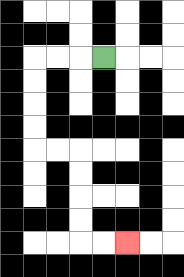{'start': '[4, 2]', 'end': '[5, 10]', 'path_directions': 'L,L,L,D,D,D,D,R,R,D,D,D,D,R,R', 'path_coordinates': '[[4, 2], [3, 2], [2, 2], [1, 2], [1, 3], [1, 4], [1, 5], [1, 6], [2, 6], [3, 6], [3, 7], [3, 8], [3, 9], [3, 10], [4, 10], [5, 10]]'}